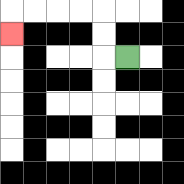{'start': '[5, 2]', 'end': '[0, 1]', 'path_directions': 'L,U,U,L,L,L,L,D', 'path_coordinates': '[[5, 2], [4, 2], [4, 1], [4, 0], [3, 0], [2, 0], [1, 0], [0, 0], [0, 1]]'}